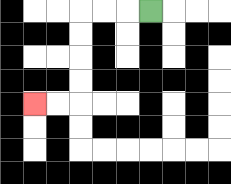{'start': '[6, 0]', 'end': '[1, 4]', 'path_directions': 'L,L,L,D,D,D,D,L,L', 'path_coordinates': '[[6, 0], [5, 0], [4, 0], [3, 0], [3, 1], [3, 2], [3, 3], [3, 4], [2, 4], [1, 4]]'}